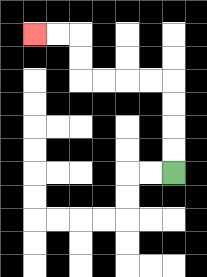{'start': '[7, 7]', 'end': '[1, 1]', 'path_directions': 'U,U,U,U,L,L,L,L,U,U,L,L', 'path_coordinates': '[[7, 7], [7, 6], [7, 5], [7, 4], [7, 3], [6, 3], [5, 3], [4, 3], [3, 3], [3, 2], [3, 1], [2, 1], [1, 1]]'}